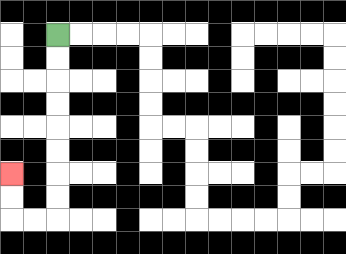{'start': '[2, 1]', 'end': '[0, 7]', 'path_directions': 'D,D,D,D,D,D,D,D,L,L,U,U', 'path_coordinates': '[[2, 1], [2, 2], [2, 3], [2, 4], [2, 5], [2, 6], [2, 7], [2, 8], [2, 9], [1, 9], [0, 9], [0, 8], [0, 7]]'}